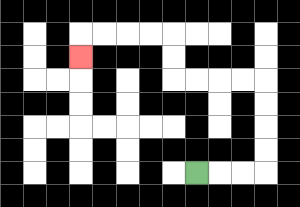{'start': '[8, 7]', 'end': '[3, 2]', 'path_directions': 'R,R,R,U,U,U,U,L,L,L,L,U,U,L,L,L,L,D', 'path_coordinates': '[[8, 7], [9, 7], [10, 7], [11, 7], [11, 6], [11, 5], [11, 4], [11, 3], [10, 3], [9, 3], [8, 3], [7, 3], [7, 2], [7, 1], [6, 1], [5, 1], [4, 1], [3, 1], [3, 2]]'}